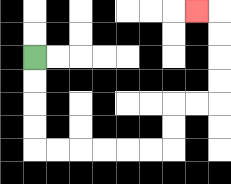{'start': '[1, 2]', 'end': '[8, 0]', 'path_directions': 'D,D,D,D,R,R,R,R,R,R,U,U,R,R,U,U,U,U,L', 'path_coordinates': '[[1, 2], [1, 3], [1, 4], [1, 5], [1, 6], [2, 6], [3, 6], [4, 6], [5, 6], [6, 6], [7, 6], [7, 5], [7, 4], [8, 4], [9, 4], [9, 3], [9, 2], [9, 1], [9, 0], [8, 0]]'}